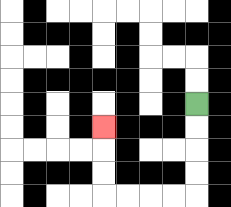{'start': '[8, 4]', 'end': '[4, 5]', 'path_directions': 'D,D,D,D,L,L,L,L,U,U,U', 'path_coordinates': '[[8, 4], [8, 5], [8, 6], [8, 7], [8, 8], [7, 8], [6, 8], [5, 8], [4, 8], [4, 7], [4, 6], [4, 5]]'}